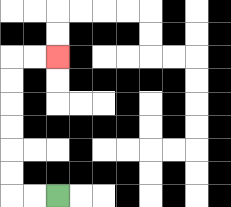{'start': '[2, 8]', 'end': '[2, 2]', 'path_directions': 'L,L,U,U,U,U,U,U,R,R', 'path_coordinates': '[[2, 8], [1, 8], [0, 8], [0, 7], [0, 6], [0, 5], [0, 4], [0, 3], [0, 2], [1, 2], [2, 2]]'}